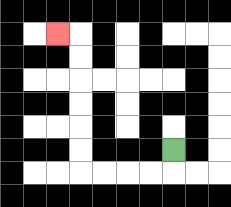{'start': '[7, 6]', 'end': '[2, 1]', 'path_directions': 'D,L,L,L,L,U,U,U,U,U,U,L', 'path_coordinates': '[[7, 6], [7, 7], [6, 7], [5, 7], [4, 7], [3, 7], [3, 6], [3, 5], [3, 4], [3, 3], [3, 2], [3, 1], [2, 1]]'}